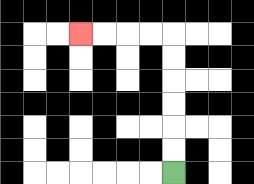{'start': '[7, 7]', 'end': '[3, 1]', 'path_directions': 'U,U,U,U,U,U,L,L,L,L', 'path_coordinates': '[[7, 7], [7, 6], [7, 5], [7, 4], [7, 3], [7, 2], [7, 1], [6, 1], [5, 1], [4, 1], [3, 1]]'}